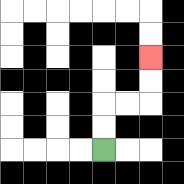{'start': '[4, 6]', 'end': '[6, 2]', 'path_directions': 'U,U,R,R,U,U', 'path_coordinates': '[[4, 6], [4, 5], [4, 4], [5, 4], [6, 4], [6, 3], [6, 2]]'}